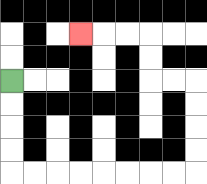{'start': '[0, 3]', 'end': '[3, 1]', 'path_directions': 'D,D,D,D,R,R,R,R,R,R,R,R,U,U,U,U,L,L,U,U,L,L,L', 'path_coordinates': '[[0, 3], [0, 4], [0, 5], [0, 6], [0, 7], [1, 7], [2, 7], [3, 7], [4, 7], [5, 7], [6, 7], [7, 7], [8, 7], [8, 6], [8, 5], [8, 4], [8, 3], [7, 3], [6, 3], [6, 2], [6, 1], [5, 1], [4, 1], [3, 1]]'}